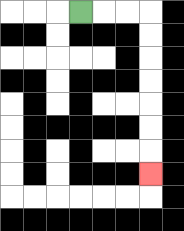{'start': '[3, 0]', 'end': '[6, 7]', 'path_directions': 'R,R,R,D,D,D,D,D,D,D', 'path_coordinates': '[[3, 0], [4, 0], [5, 0], [6, 0], [6, 1], [6, 2], [6, 3], [6, 4], [6, 5], [6, 6], [6, 7]]'}